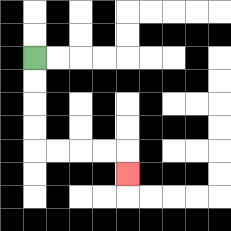{'start': '[1, 2]', 'end': '[5, 7]', 'path_directions': 'D,D,D,D,R,R,R,R,D', 'path_coordinates': '[[1, 2], [1, 3], [1, 4], [1, 5], [1, 6], [2, 6], [3, 6], [4, 6], [5, 6], [5, 7]]'}